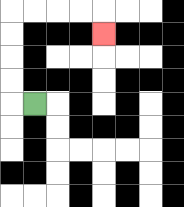{'start': '[1, 4]', 'end': '[4, 1]', 'path_directions': 'L,U,U,U,U,R,R,R,R,D', 'path_coordinates': '[[1, 4], [0, 4], [0, 3], [0, 2], [0, 1], [0, 0], [1, 0], [2, 0], [3, 0], [4, 0], [4, 1]]'}